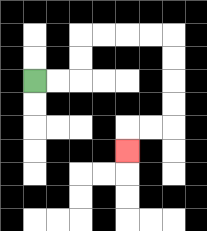{'start': '[1, 3]', 'end': '[5, 6]', 'path_directions': 'R,R,U,U,R,R,R,R,D,D,D,D,L,L,D', 'path_coordinates': '[[1, 3], [2, 3], [3, 3], [3, 2], [3, 1], [4, 1], [5, 1], [6, 1], [7, 1], [7, 2], [7, 3], [7, 4], [7, 5], [6, 5], [5, 5], [5, 6]]'}